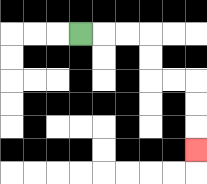{'start': '[3, 1]', 'end': '[8, 6]', 'path_directions': 'R,R,R,D,D,R,R,D,D,D', 'path_coordinates': '[[3, 1], [4, 1], [5, 1], [6, 1], [6, 2], [6, 3], [7, 3], [8, 3], [8, 4], [8, 5], [8, 6]]'}